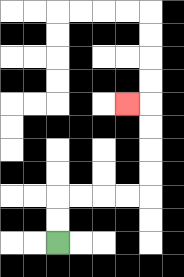{'start': '[2, 10]', 'end': '[5, 4]', 'path_directions': 'U,U,R,R,R,R,U,U,U,U,L', 'path_coordinates': '[[2, 10], [2, 9], [2, 8], [3, 8], [4, 8], [5, 8], [6, 8], [6, 7], [6, 6], [6, 5], [6, 4], [5, 4]]'}